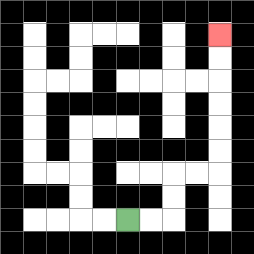{'start': '[5, 9]', 'end': '[9, 1]', 'path_directions': 'R,R,U,U,R,R,U,U,U,U,U,U', 'path_coordinates': '[[5, 9], [6, 9], [7, 9], [7, 8], [7, 7], [8, 7], [9, 7], [9, 6], [9, 5], [9, 4], [9, 3], [9, 2], [9, 1]]'}